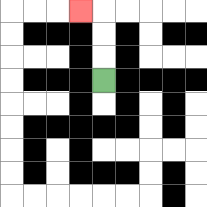{'start': '[4, 3]', 'end': '[3, 0]', 'path_directions': 'U,U,U,L', 'path_coordinates': '[[4, 3], [4, 2], [4, 1], [4, 0], [3, 0]]'}